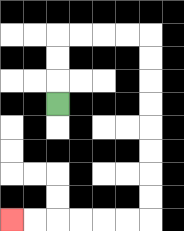{'start': '[2, 4]', 'end': '[0, 9]', 'path_directions': 'U,U,U,R,R,R,R,D,D,D,D,D,D,D,D,L,L,L,L,L,L', 'path_coordinates': '[[2, 4], [2, 3], [2, 2], [2, 1], [3, 1], [4, 1], [5, 1], [6, 1], [6, 2], [6, 3], [6, 4], [6, 5], [6, 6], [6, 7], [6, 8], [6, 9], [5, 9], [4, 9], [3, 9], [2, 9], [1, 9], [0, 9]]'}